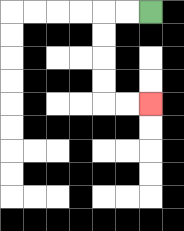{'start': '[6, 0]', 'end': '[6, 4]', 'path_directions': 'L,L,D,D,D,D,R,R', 'path_coordinates': '[[6, 0], [5, 0], [4, 0], [4, 1], [4, 2], [4, 3], [4, 4], [5, 4], [6, 4]]'}